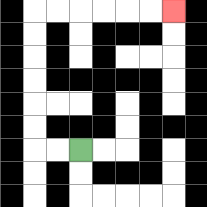{'start': '[3, 6]', 'end': '[7, 0]', 'path_directions': 'L,L,U,U,U,U,U,U,R,R,R,R,R,R', 'path_coordinates': '[[3, 6], [2, 6], [1, 6], [1, 5], [1, 4], [1, 3], [1, 2], [1, 1], [1, 0], [2, 0], [3, 0], [4, 0], [5, 0], [6, 0], [7, 0]]'}